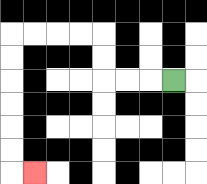{'start': '[7, 3]', 'end': '[1, 7]', 'path_directions': 'L,L,L,U,U,L,L,L,L,D,D,D,D,D,D,R', 'path_coordinates': '[[7, 3], [6, 3], [5, 3], [4, 3], [4, 2], [4, 1], [3, 1], [2, 1], [1, 1], [0, 1], [0, 2], [0, 3], [0, 4], [0, 5], [0, 6], [0, 7], [1, 7]]'}